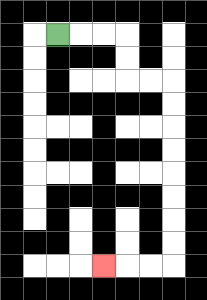{'start': '[2, 1]', 'end': '[4, 11]', 'path_directions': 'R,R,R,D,D,R,R,D,D,D,D,D,D,D,D,L,L,L', 'path_coordinates': '[[2, 1], [3, 1], [4, 1], [5, 1], [5, 2], [5, 3], [6, 3], [7, 3], [7, 4], [7, 5], [7, 6], [7, 7], [7, 8], [7, 9], [7, 10], [7, 11], [6, 11], [5, 11], [4, 11]]'}